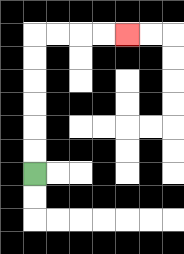{'start': '[1, 7]', 'end': '[5, 1]', 'path_directions': 'U,U,U,U,U,U,R,R,R,R', 'path_coordinates': '[[1, 7], [1, 6], [1, 5], [1, 4], [1, 3], [1, 2], [1, 1], [2, 1], [3, 1], [4, 1], [5, 1]]'}